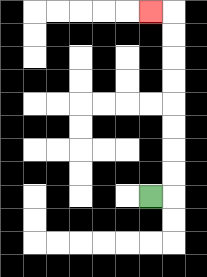{'start': '[6, 8]', 'end': '[6, 0]', 'path_directions': 'R,U,U,U,U,U,U,U,U,L', 'path_coordinates': '[[6, 8], [7, 8], [7, 7], [7, 6], [7, 5], [7, 4], [7, 3], [7, 2], [7, 1], [7, 0], [6, 0]]'}